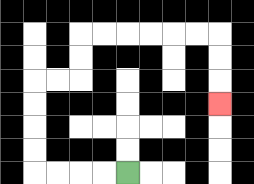{'start': '[5, 7]', 'end': '[9, 4]', 'path_directions': 'L,L,L,L,U,U,U,U,R,R,U,U,R,R,R,R,R,R,D,D,D', 'path_coordinates': '[[5, 7], [4, 7], [3, 7], [2, 7], [1, 7], [1, 6], [1, 5], [1, 4], [1, 3], [2, 3], [3, 3], [3, 2], [3, 1], [4, 1], [5, 1], [6, 1], [7, 1], [8, 1], [9, 1], [9, 2], [9, 3], [9, 4]]'}